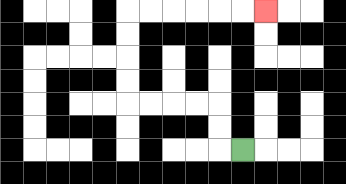{'start': '[10, 6]', 'end': '[11, 0]', 'path_directions': 'L,U,U,L,L,L,L,U,U,U,U,R,R,R,R,R,R', 'path_coordinates': '[[10, 6], [9, 6], [9, 5], [9, 4], [8, 4], [7, 4], [6, 4], [5, 4], [5, 3], [5, 2], [5, 1], [5, 0], [6, 0], [7, 0], [8, 0], [9, 0], [10, 0], [11, 0]]'}